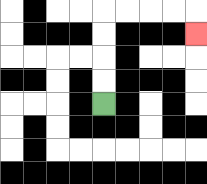{'start': '[4, 4]', 'end': '[8, 1]', 'path_directions': 'U,U,U,U,R,R,R,R,D', 'path_coordinates': '[[4, 4], [4, 3], [4, 2], [4, 1], [4, 0], [5, 0], [6, 0], [7, 0], [8, 0], [8, 1]]'}